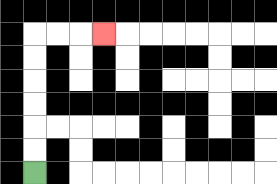{'start': '[1, 7]', 'end': '[4, 1]', 'path_directions': 'U,U,U,U,U,U,R,R,R', 'path_coordinates': '[[1, 7], [1, 6], [1, 5], [1, 4], [1, 3], [1, 2], [1, 1], [2, 1], [3, 1], [4, 1]]'}